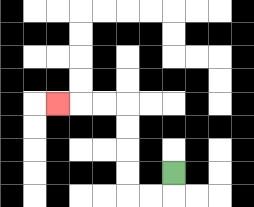{'start': '[7, 7]', 'end': '[2, 4]', 'path_directions': 'D,L,L,U,U,U,U,L,L,L', 'path_coordinates': '[[7, 7], [7, 8], [6, 8], [5, 8], [5, 7], [5, 6], [5, 5], [5, 4], [4, 4], [3, 4], [2, 4]]'}